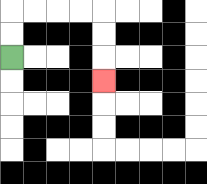{'start': '[0, 2]', 'end': '[4, 3]', 'path_directions': 'U,U,R,R,R,R,D,D,D', 'path_coordinates': '[[0, 2], [0, 1], [0, 0], [1, 0], [2, 0], [3, 0], [4, 0], [4, 1], [4, 2], [4, 3]]'}